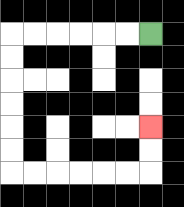{'start': '[6, 1]', 'end': '[6, 5]', 'path_directions': 'L,L,L,L,L,L,D,D,D,D,D,D,R,R,R,R,R,R,U,U', 'path_coordinates': '[[6, 1], [5, 1], [4, 1], [3, 1], [2, 1], [1, 1], [0, 1], [0, 2], [0, 3], [0, 4], [0, 5], [0, 6], [0, 7], [1, 7], [2, 7], [3, 7], [4, 7], [5, 7], [6, 7], [6, 6], [6, 5]]'}